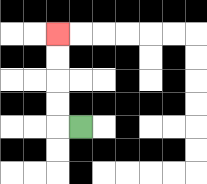{'start': '[3, 5]', 'end': '[2, 1]', 'path_directions': 'L,U,U,U,U', 'path_coordinates': '[[3, 5], [2, 5], [2, 4], [2, 3], [2, 2], [2, 1]]'}